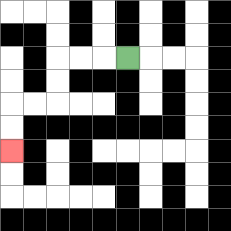{'start': '[5, 2]', 'end': '[0, 6]', 'path_directions': 'L,L,L,D,D,L,L,D,D', 'path_coordinates': '[[5, 2], [4, 2], [3, 2], [2, 2], [2, 3], [2, 4], [1, 4], [0, 4], [0, 5], [0, 6]]'}